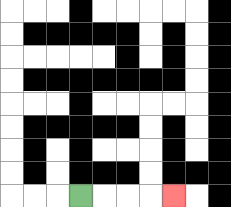{'start': '[3, 8]', 'end': '[7, 8]', 'path_directions': 'R,R,R,R', 'path_coordinates': '[[3, 8], [4, 8], [5, 8], [6, 8], [7, 8]]'}